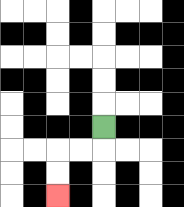{'start': '[4, 5]', 'end': '[2, 8]', 'path_directions': 'D,L,L,D,D', 'path_coordinates': '[[4, 5], [4, 6], [3, 6], [2, 6], [2, 7], [2, 8]]'}